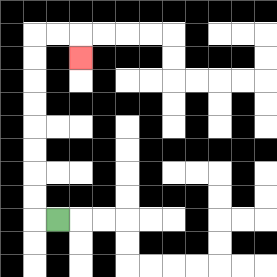{'start': '[2, 9]', 'end': '[3, 2]', 'path_directions': 'L,U,U,U,U,U,U,U,U,R,R,D', 'path_coordinates': '[[2, 9], [1, 9], [1, 8], [1, 7], [1, 6], [1, 5], [1, 4], [1, 3], [1, 2], [1, 1], [2, 1], [3, 1], [3, 2]]'}